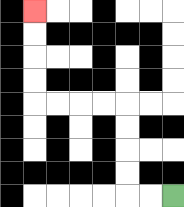{'start': '[7, 8]', 'end': '[1, 0]', 'path_directions': 'L,L,U,U,U,U,L,L,L,L,U,U,U,U', 'path_coordinates': '[[7, 8], [6, 8], [5, 8], [5, 7], [5, 6], [5, 5], [5, 4], [4, 4], [3, 4], [2, 4], [1, 4], [1, 3], [1, 2], [1, 1], [1, 0]]'}